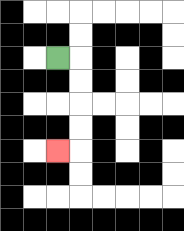{'start': '[2, 2]', 'end': '[2, 6]', 'path_directions': 'R,D,D,D,D,L', 'path_coordinates': '[[2, 2], [3, 2], [3, 3], [3, 4], [3, 5], [3, 6], [2, 6]]'}